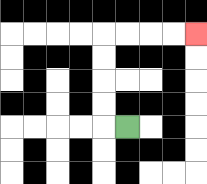{'start': '[5, 5]', 'end': '[8, 1]', 'path_directions': 'L,U,U,U,U,R,R,R,R', 'path_coordinates': '[[5, 5], [4, 5], [4, 4], [4, 3], [4, 2], [4, 1], [5, 1], [6, 1], [7, 1], [8, 1]]'}